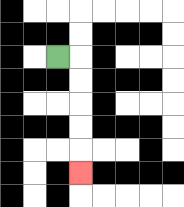{'start': '[2, 2]', 'end': '[3, 7]', 'path_directions': 'R,D,D,D,D,D', 'path_coordinates': '[[2, 2], [3, 2], [3, 3], [3, 4], [3, 5], [3, 6], [3, 7]]'}